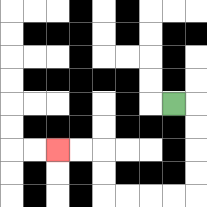{'start': '[7, 4]', 'end': '[2, 6]', 'path_directions': 'R,D,D,D,D,L,L,L,L,U,U,L,L', 'path_coordinates': '[[7, 4], [8, 4], [8, 5], [8, 6], [8, 7], [8, 8], [7, 8], [6, 8], [5, 8], [4, 8], [4, 7], [4, 6], [3, 6], [2, 6]]'}